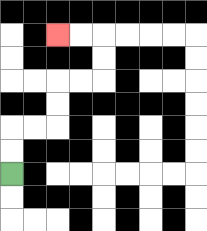{'start': '[0, 7]', 'end': '[2, 1]', 'path_directions': 'U,U,R,R,U,U,R,R,U,U,L,L', 'path_coordinates': '[[0, 7], [0, 6], [0, 5], [1, 5], [2, 5], [2, 4], [2, 3], [3, 3], [4, 3], [4, 2], [4, 1], [3, 1], [2, 1]]'}